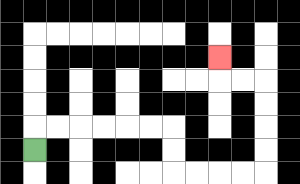{'start': '[1, 6]', 'end': '[9, 2]', 'path_directions': 'U,R,R,R,R,R,R,D,D,R,R,R,R,U,U,U,U,L,L,U', 'path_coordinates': '[[1, 6], [1, 5], [2, 5], [3, 5], [4, 5], [5, 5], [6, 5], [7, 5], [7, 6], [7, 7], [8, 7], [9, 7], [10, 7], [11, 7], [11, 6], [11, 5], [11, 4], [11, 3], [10, 3], [9, 3], [9, 2]]'}